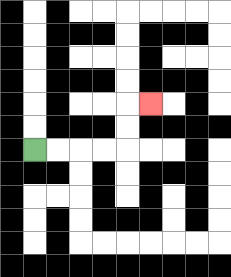{'start': '[1, 6]', 'end': '[6, 4]', 'path_directions': 'R,R,R,R,U,U,R', 'path_coordinates': '[[1, 6], [2, 6], [3, 6], [4, 6], [5, 6], [5, 5], [5, 4], [6, 4]]'}